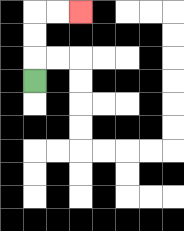{'start': '[1, 3]', 'end': '[3, 0]', 'path_directions': 'U,U,U,R,R', 'path_coordinates': '[[1, 3], [1, 2], [1, 1], [1, 0], [2, 0], [3, 0]]'}